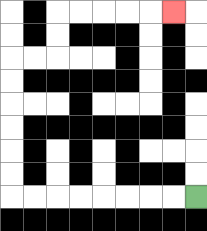{'start': '[8, 8]', 'end': '[7, 0]', 'path_directions': 'L,L,L,L,L,L,L,L,U,U,U,U,U,U,R,R,U,U,R,R,R,R,R', 'path_coordinates': '[[8, 8], [7, 8], [6, 8], [5, 8], [4, 8], [3, 8], [2, 8], [1, 8], [0, 8], [0, 7], [0, 6], [0, 5], [0, 4], [0, 3], [0, 2], [1, 2], [2, 2], [2, 1], [2, 0], [3, 0], [4, 0], [5, 0], [6, 0], [7, 0]]'}